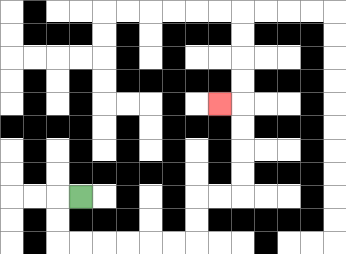{'start': '[3, 8]', 'end': '[9, 4]', 'path_directions': 'L,D,D,R,R,R,R,R,R,U,U,R,R,U,U,U,U,L', 'path_coordinates': '[[3, 8], [2, 8], [2, 9], [2, 10], [3, 10], [4, 10], [5, 10], [6, 10], [7, 10], [8, 10], [8, 9], [8, 8], [9, 8], [10, 8], [10, 7], [10, 6], [10, 5], [10, 4], [9, 4]]'}